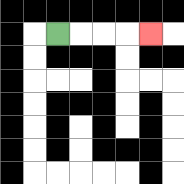{'start': '[2, 1]', 'end': '[6, 1]', 'path_directions': 'R,R,R,R', 'path_coordinates': '[[2, 1], [3, 1], [4, 1], [5, 1], [6, 1]]'}